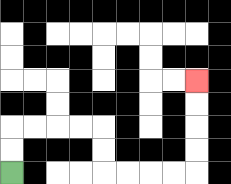{'start': '[0, 7]', 'end': '[8, 3]', 'path_directions': 'U,U,R,R,R,R,D,D,R,R,R,R,U,U,U,U', 'path_coordinates': '[[0, 7], [0, 6], [0, 5], [1, 5], [2, 5], [3, 5], [4, 5], [4, 6], [4, 7], [5, 7], [6, 7], [7, 7], [8, 7], [8, 6], [8, 5], [8, 4], [8, 3]]'}